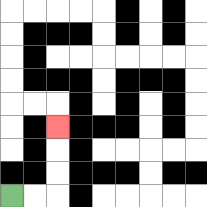{'start': '[0, 8]', 'end': '[2, 5]', 'path_directions': 'R,R,U,U,U', 'path_coordinates': '[[0, 8], [1, 8], [2, 8], [2, 7], [2, 6], [2, 5]]'}